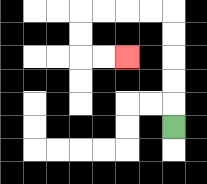{'start': '[7, 5]', 'end': '[5, 2]', 'path_directions': 'U,U,U,U,U,L,L,L,L,D,D,R,R', 'path_coordinates': '[[7, 5], [7, 4], [7, 3], [7, 2], [7, 1], [7, 0], [6, 0], [5, 0], [4, 0], [3, 0], [3, 1], [3, 2], [4, 2], [5, 2]]'}